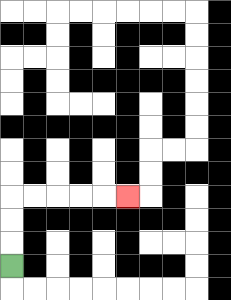{'start': '[0, 11]', 'end': '[5, 8]', 'path_directions': 'U,U,U,R,R,R,R,R', 'path_coordinates': '[[0, 11], [0, 10], [0, 9], [0, 8], [1, 8], [2, 8], [3, 8], [4, 8], [5, 8]]'}